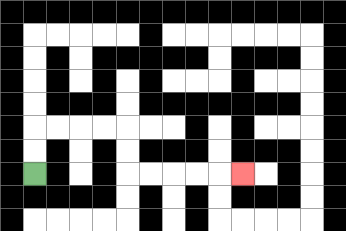{'start': '[1, 7]', 'end': '[10, 7]', 'path_directions': 'U,U,R,R,R,R,D,D,R,R,R,R,R', 'path_coordinates': '[[1, 7], [1, 6], [1, 5], [2, 5], [3, 5], [4, 5], [5, 5], [5, 6], [5, 7], [6, 7], [7, 7], [8, 7], [9, 7], [10, 7]]'}